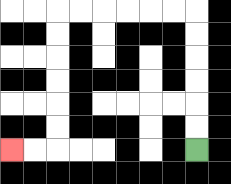{'start': '[8, 6]', 'end': '[0, 6]', 'path_directions': 'U,U,U,U,U,U,L,L,L,L,L,L,D,D,D,D,D,D,L,L', 'path_coordinates': '[[8, 6], [8, 5], [8, 4], [8, 3], [8, 2], [8, 1], [8, 0], [7, 0], [6, 0], [5, 0], [4, 0], [3, 0], [2, 0], [2, 1], [2, 2], [2, 3], [2, 4], [2, 5], [2, 6], [1, 6], [0, 6]]'}